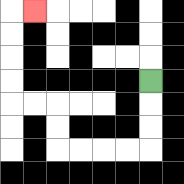{'start': '[6, 3]', 'end': '[1, 0]', 'path_directions': 'D,D,D,L,L,L,L,U,U,L,L,U,U,U,U,R', 'path_coordinates': '[[6, 3], [6, 4], [6, 5], [6, 6], [5, 6], [4, 6], [3, 6], [2, 6], [2, 5], [2, 4], [1, 4], [0, 4], [0, 3], [0, 2], [0, 1], [0, 0], [1, 0]]'}